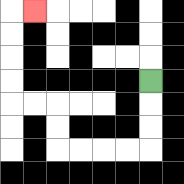{'start': '[6, 3]', 'end': '[1, 0]', 'path_directions': 'D,D,D,L,L,L,L,U,U,L,L,U,U,U,U,R', 'path_coordinates': '[[6, 3], [6, 4], [6, 5], [6, 6], [5, 6], [4, 6], [3, 6], [2, 6], [2, 5], [2, 4], [1, 4], [0, 4], [0, 3], [0, 2], [0, 1], [0, 0], [1, 0]]'}